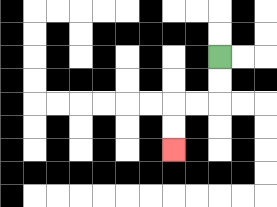{'start': '[9, 2]', 'end': '[7, 6]', 'path_directions': 'D,D,L,L,D,D', 'path_coordinates': '[[9, 2], [9, 3], [9, 4], [8, 4], [7, 4], [7, 5], [7, 6]]'}